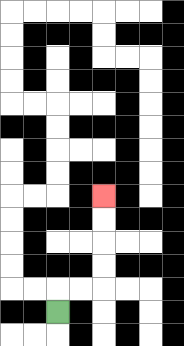{'start': '[2, 13]', 'end': '[4, 8]', 'path_directions': 'U,R,R,U,U,U,U', 'path_coordinates': '[[2, 13], [2, 12], [3, 12], [4, 12], [4, 11], [4, 10], [4, 9], [4, 8]]'}